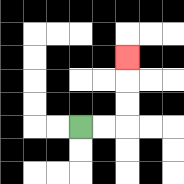{'start': '[3, 5]', 'end': '[5, 2]', 'path_directions': 'R,R,U,U,U', 'path_coordinates': '[[3, 5], [4, 5], [5, 5], [5, 4], [5, 3], [5, 2]]'}